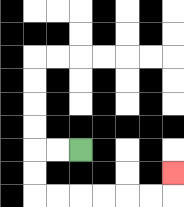{'start': '[3, 6]', 'end': '[7, 7]', 'path_directions': 'L,L,D,D,R,R,R,R,R,R,U', 'path_coordinates': '[[3, 6], [2, 6], [1, 6], [1, 7], [1, 8], [2, 8], [3, 8], [4, 8], [5, 8], [6, 8], [7, 8], [7, 7]]'}